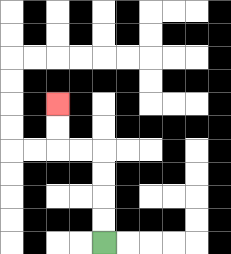{'start': '[4, 10]', 'end': '[2, 4]', 'path_directions': 'U,U,U,U,L,L,U,U', 'path_coordinates': '[[4, 10], [4, 9], [4, 8], [4, 7], [4, 6], [3, 6], [2, 6], [2, 5], [2, 4]]'}